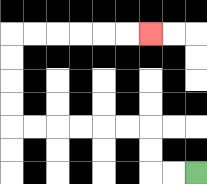{'start': '[8, 7]', 'end': '[6, 1]', 'path_directions': 'L,L,U,U,L,L,L,L,L,L,U,U,U,U,R,R,R,R,R,R', 'path_coordinates': '[[8, 7], [7, 7], [6, 7], [6, 6], [6, 5], [5, 5], [4, 5], [3, 5], [2, 5], [1, 5], [0, 5], [0, 4], [0, 3], [0, 2], [0, 1], [1, 1], [2, 1], [3, 1], [4, 1], [5, 1], [6, 1]]'}